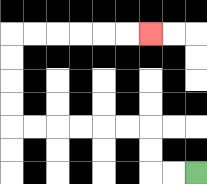{'start': '[8, 7]', 'end': '[6, 1]', 'path_directions': 'L,L,U,U,L,L,L,L,L,L,U,U,U,U,R,R,R,R,R,R', 'path_coordinates': '[[8, 7], [7, 7], [6, 7], [6, 6], [6, 5], [5, 5], [4, 5], [3, 5], [2, 5], [1, 5], [0, 5], [0, 4], [0, 3], [0, 2], [0, 1], [1, 1], [2, 1], [3, 1], [4, 1], [5, 1], [6, 1]]'}